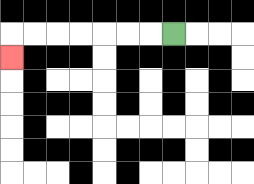{'start': '[7, 1]', 'end': '[0, 2]', 'path_directions': 'L,L,L,L,L,L,L,D', 'path_coordinates': '[[7, 1], [6, 1], [5, 1], [4, 1], [3, 1], [2, 1], [1, 1], [0, 1], [0, 2]]'}